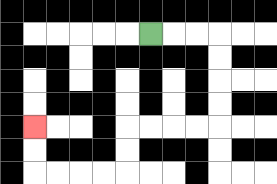{'start': '[6, 1]', 'end': '[1, 5]', 'path_directions': 'R,R,R,D,D,D,D,L,L,L,L,D,D,L,L,L,L,U,U', 'path_coordinates': '[[6, 1], [7, 1], [8, 1], [9, 1], [9, 2], [9, 3], [9, 4], [9, 5], [8, 5], [7, 5], [6, 5], [5, 5], [5, 6], [5, 7], [4, 7], [3, 7], [2, 7], [1, 7], [1, 6], [1, 5]]'}